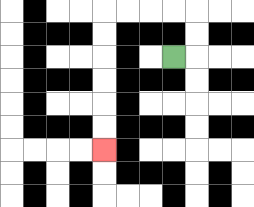{'start': '[7, 2]', 'end': '[4, 6]', 'path_directions': 'R,U,U,L,L,L,L,D,D,D,D,D,D', 'path_coordinates': '[[7, 2], [8, 2], [8, 1], [8, 0], [7, 0], [6, 0], [5, 0], [4, 0], [4, 1], [4, 2], [4, 3], [4, 4], [4, 5], [4, 6]]'}